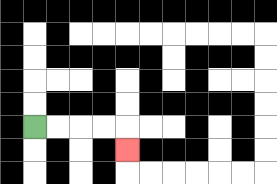{'start': '[1, 5]', 'end': '[5, 6]', 'path_directions': 'R,R,R,R,D', 'path_coordinates': '[[1, 5], [2, 5], [3, 5], [4, 5], [5, 5], [5, 6]]'}